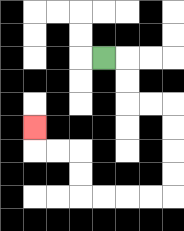{'start': '[4, 2]', 'end': '[1, 5]', 'path_directions': 'R,D,D,R,R,D,D,D,D,L,L,L,L,U,U,L,L,U', 'path_coordinates': '[[4, 2], [5, 2], [5, 3], [5, 4], [6, 4], [7, 4], [7, 5], [7, 6], [7, 7], [7, 8], [6, 8], [5, 8], [4, 8], [3, 8], [3, 7], [3, 6], [2, 6], [1, 6], [1, 5]]'}